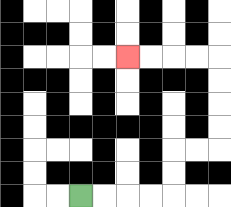{'start': '[3, 8]', 'end': '[5, 2]', 'path_directions': 'R,R,R,R,U,U,R,R,U,U,U,U,L,L,L,L', 'path_coordinates': '[[3, 8], [4, 8], [5, 8], [6, 8], [7, 8], [7, 7], [7, 6], [8, 6], [9, 6], [9, 5], [9, 4], [9, 3], [9, 2], [8, 2], [7, 2], [6, 2], [5, 2]]'}